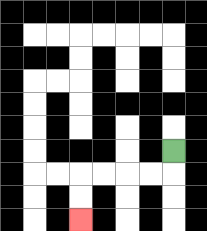{'start': '[7, 6]', 'end': '[3, 9]', 'path_directions': 'D,L,L,L,L,D,D', 'path_coordinates': '[[7, 6], [7, 7], [6, 7], [5, 7], [4, 7], [3, 7], [3, 8], [3, 9]]'}